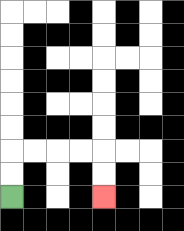{'start': '[0, 8]', 'end': '[4, 8]', 'path_directions': 'U,U,R,R,R,R,D,D', 'path_coordinates': '[[0, 8], [0, 7], [0, 6], [1, 6], [2, 6], [3, 6], [4, 6], [4, 7], [4, 8]]'}